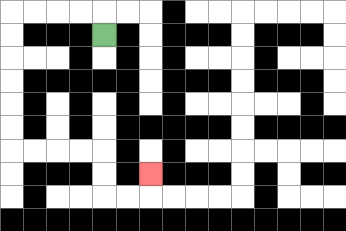{'start': '[4, 1]', 'end': '[6, 7]', 'path_directions': 'U,L,L,L,L,D,D,D,D,D,D,R,R,R,R,D,D,R,R,U', 'path_coordinates': '[[4, 1], [4, 0], [3, 0], [2, 0], [1, 0], [0, 0], [0, 1], [0, 2], [0, 3], [0, 4], [0, 5], [0, 6], [1, 6], [2, 6], [3, 6], [4, 6], [4, 7], [4, 8], [5, 8], [6, 8], [6, 7]]'}